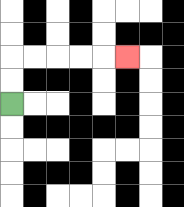{'start': '[0, 4]', 'end': '[5, 2]', 'path_directions': 'U,U,R,R,R,R,R', 'path_coordinates': '[[0, 4], [0, 3], [0, 2], [1, 2], [2, 2], [3, 2], [4, 2], [5, 2]]'}